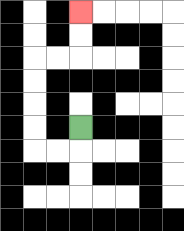{'start': '[3, 5]', 'end': '[3, 0]', 'path_directions': 'D,L,L,U,U,U,U,R,R,U,U', 'path_coordinates': '[[3, 5], [3, 6], [2, 6], [1, 6], [1, 5], [1, 4], [1, 3], [1, 2], [2, 2], [3, 2], [3, 1], [3, 0]]'}